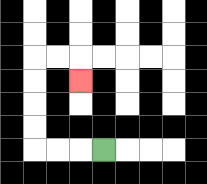{'start': '[4, 6]', 'end': '[3, 3]', 'path_directions': 'L,L,L,U,U,U,U,R,R,D', 'path_coordinates': '[[4, 6], [3, 6], [2, 6], [1, 6], [1, 5], [1, 4], [1, 3], [1, 2], [2, 2], [3, 2], [3, 3]]'}